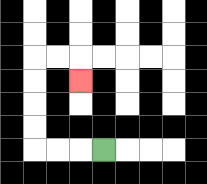{'start': '[4, 6]', 'end': '[3, 3]', 'path_directions': 'L,L,L,U,U,U,U,R,R,D', 'path_coordinates': '[[4, 6], [3, 6], [2, 6], [1, 6], [1, 5], [1, 4], [1, 3], [1, 2], [2, 2], [3, 2], [3, 3]]'}